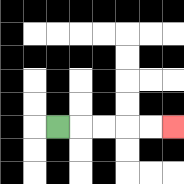{'start': '[2, 5]', 'end': '[7, 5]', 'path_directions': 'R,R,R,R,R', 'path_coordinates': '[[2, 5], [3, 5], [4, 5], [5, 5], [6, 5], [7, 5]]'}